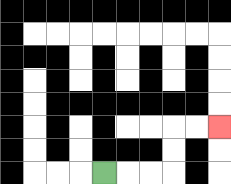{'start': '[4, 7]', 'end': '[9, 5]', 'path_directions': 'R,R,R,U,U,R,R', 'path_coordinates': '[[4, 7], [5, 7], [6, 7], [7, 7], [7, 6], [7, 5], [8, 5], [9, 5]]'}